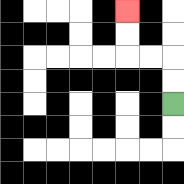{'start': '[7, 4]', 'end': '[5, 0]', 'path_directions': 'U,U,L,L,U,U', 'path_coordinates': '[[7, 4], [7, 3], [7, 2], [6, 2], [5, 2], [5, 1], [5, 0]]'}